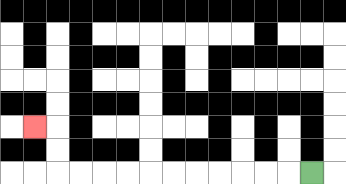{'start': '[13, 7]', 'end': '[1, 5]', 'path_directions': 'L,L,L,L,L,L,L,L,L,L,L,U,U,L', 'path_coordinates': '[[13, 7], [12, 7], [11, 7], [10, 7], [9, 7], [8, 7], [7, 7], [6, 7], [5, 7], [4, 7], [3, 7], [2, 7], [2, 6], [2, 5], [1, 5]]'}